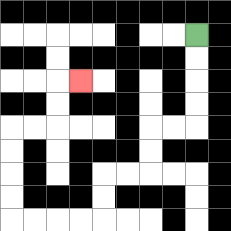{'start': '[8, 1]', 'end': '[3, 3]', 'path_directions': 'D,D,D,D,L,L,D,D,L,L,D,D,L,L,L,L,U,U,U,U,R,R,U,U,R', 'path_coordinates': '[[8, 1], [8, 2], [8, 3], [8, 4], [8, 5], [7, 5], [6, 5], [6, 6], [6, 7], [5, 7], [4, 7], [4, 8], [4, 9], [3, 9], [2, 9], [1, 9], [0, 9], [0, 8], [0, 7], [0, 6], [0, 5], [1, 5], [2, 5], [2, 4], [2, 3], [3, 3]]'}